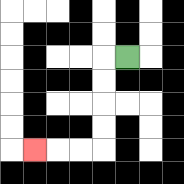{'start': '[5, 2]', 'end': '[1, 6]', 'path_directions': 'L,D,D,D,D,L,L,L', 'path_coordinates': '[[5, 2], [4, 2], [4, 3], [4, 4], [4, 5], [4, 6], [3, 6], [2, 6], [1, 6]]'}